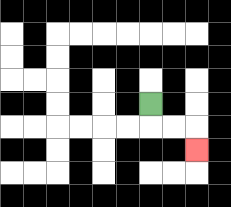{'start': '[6, 4]', 'end': '[8, 6]', 'path_directions': 'D,R,R,D', 'path_coordinates': '[[6, 4], [6, 5], [7, 5], [8, 5], [8, 6]]'}